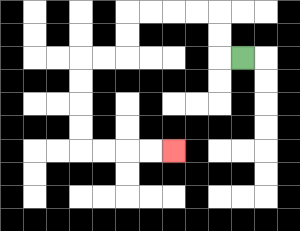{'start': '[10, 2]', 'end': '[7, 6]', 'path_directions': 'L,U,U,L,L,L,L,D,D,L,L,D,D,D,D,R,R,R,R', 'path_coordinates': '[[10, 2], [9, 2], [9, 1], [9, 0], [8, 0], [7, 0], [6, 0], [5, 0], [5, 1], [5, 2], [4, 2], [3, 2], [3, 3], [3, 4], [3, 5], [3, 6], [4, 6], [5, 6], [6, 6], [7, 6]]'}